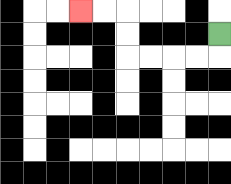{'start': '[9, 1]', 'end': '[3, 0]', 'path_directions': 'D,L,L,L,L,U,U,L,L', 'path_coordinates': '[[9, 1], [9, 2], [8, 2], [7, 2], [6, 2], [5, 2], [5, 1], [5, 0], [4, 0], [3, 0]]'}